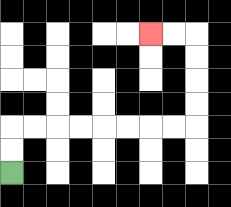{'start': '[0, 7]', 'end': '[6, 1]', 'path_directions': 'U,U,R,R,R,R,R,R,R,R,U,U,U,U,L,L', 'path_coordinates': '[[0, 7], [0, 6], [0, 5], [1, 5], [2, 5], [3, 5], [4, 5], [5, 5], [6, 5], [7, 5], [8, 5], [8, 4], [8, 3], [8, 2], [8, 1], [7, 1], [6, 1]]'}